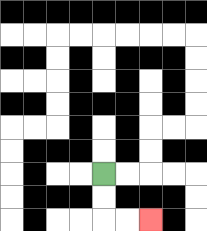{'start': '[4, 7]', 'end': '[6, 9]', 'path_directions': 'D,D,R,R', 'path_coordinates': '[[4, 7], [4, 8], [4, 9], [5, 9], [6, 9]]'}